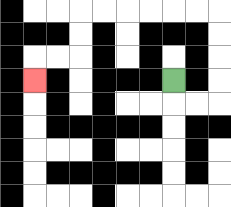{'start': '[7, 3]', 'end': '[1, 3]', 'path_directions': 'D,R,R,U,U,U,U,L,L,L,L,L,L,D,D,L,L,D', 'path_coordinates': '[[7, 3], [7, 4], [8, 4], [9, 4], [9, 3], [9, 2], [9, 1], [9, 0], [8, 0], [7, 0], [6, 0], [5, 0], [4, 0], [3, 0], [3, 1], [3, 2], [2, 2], [1, 2], [1, 3]]'}